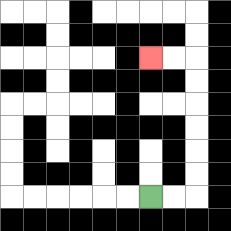{'start': '[6, 8]', 'end': '[6, 2]', 'path_directions': 'R,R,U,U,U,U,U,U,L,L', 'path_coordinates': '[[6, 8], [7, 8], [8, 8], [8, 7], [8, 6], [8, 5], [8, 4], [8, 3], [8, 2], [7, 2], [6, 2]]'}